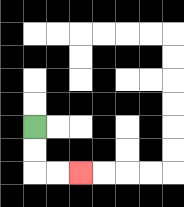{'start': '[1, 5]', 'end': '[3, 7]', 'path_directions': 'D,D,R,R', 'path_coordinates': '[[1, 5], [1, 6], [1, 7], [2, 7], [3, 7]]'}